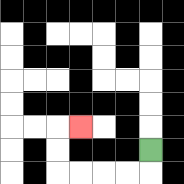{'start': '[6, 6]', 'end': '[3, 5]', 'path_directions': 'D,L,L,L,L,U,U,R', 'path_coordinates': '[[6, 6], [6, 7], [5, 7], [4, 7], [3, 7], [2, 7], [2, 6], [2, 5], [3, 5]]'}